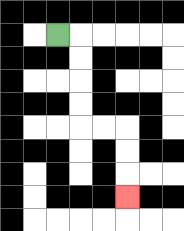{'start': '[2, 1]', 'end': '[5, 8]', 'path_directions': 'R,D,D,D,D,R,R,D,D,D', 'path_coordinates': '[[2, 1], [3, 1], [3, 2], [3, 3], [3, 4], [3, 5], [4, 5], [5, 5], [5, 6], [5, 7], [5, 8]]'}